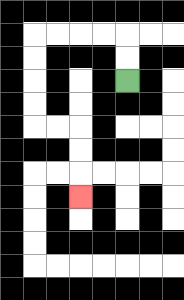{'start': '[5, 3]', 'end': '[3, 8]', 'path_directions': 'U,U,L,L,L,L,D,D,D,D,R,R,D,D,D', 'path_coordinates': '[[5, 3], [5, 2], [5, 1], [4, 1], [3, 1], [2, 1], [1, 1], [1, 2], [1, 3], [1, 4], [1, 5], [2, 5], [3, 5], [3, 6], [3, 7], [3, 8]]'}